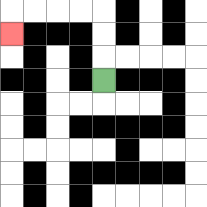{'start': '[4, 3]', 'end': '[0, 1]', 'path_directions': 'U,U,U,L,L,L,L,D', 'path_coordinates': '[[4, 3], [4, 2], [4, 1], [4, 0], [3, 0], [2, 0], [1, 0], [0, 0], [0, 1]]'}